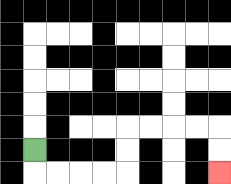{'start': '[1, 6]', 'end': '[9, 7]', 'path_directions': 'D,R,R,R,R,U,U,R,R,R,R,D,D', 'path_coordinates': '[[1, 6], [1, 7], [2, 7], [3, 7], [4, 7], [5, 7], [5, 6], [5, 5], [6, 5], [7, 5], [8, 5], [9, 5], [9, 6], [9, 7]]'}